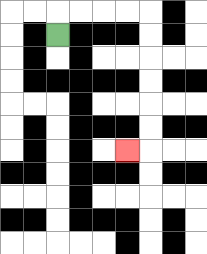{'start': '[2, 1]', 'end': '[5, 6]', 'path_directions': 'U,R,R,R,R,D,D,D,D,D,D,L', 'path_coordinates': '[[2, 1], [2, 0], [3, 0], [4, 0], [5, 0], [6, 0], [6, 1], [6, 2], [6, 3], [6, 4], [6, 5], [6, 6], [5, 6]]'}